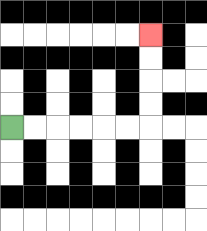{'start': '[0, 5]', 'end': '[6, 1]', 'path_directions': 'R,R,R,R,R,R,U,U,U,U', 'path_coordinates': '[[0, 5], [1, 5], [2, 5], [3, 5], [4, 5], [5, 5], [6, 5], [6, 4], [6, 3], [6, 2], [6, 1]]'}